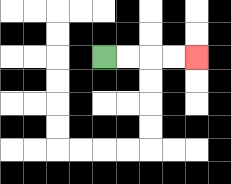{'start': '[4, 2]', 'end': '[8, 2]', 'path_directions': 'R,R,R,R', 'path_coordinates': '[[4, 2], [5, 2], [6, 2], [7, 2], [8, 2]]'}